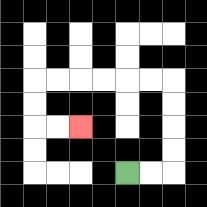{'start': '[5, 7]', 'end': '[3, 5]', 'path_directions': 'R,R,U,U,U,U,L,L,L,L,L,L,D,D,R,R', 'path_coordinates': '[[5, 7], [6, 7], [7, 7], [7, 6], [7, 5], [7, 4], [7, 3], [6, 3], [5, 3], [4, 3], [3, 3], [2, 3], [1, 3], [1, 4], [1, 5], [2, 5], [3, 5]]'}